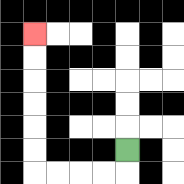{'start': '[5, 6]', 'end': '[1, 1]', 'path_directions': 'D,L,L,L,L,U,U,U,U,U,U', 'path_coordinates': '[[5, 6], [5, 7], [4, 7], [3, 7], [2, 7], [1, 7], [1, 6], [1, 5], [1, 4], [1, 3], [1, 2], [1, 1]]'}